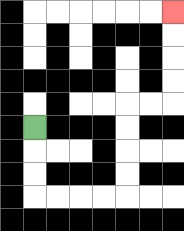{'start': '[1, 5]', 'end': '[7, 0]', 'path_directions': 'D,D,D,R,R,R,R,U,U,U,U,R,R,U,U,U,U', 'path_coordinates': '[[1, 5], [1, 6], [1, 7], [1, 8], [2, 8], [3, 8], [4, 8], [5, 8], [5, 7], [5, 6], [5, 5], [5, 4], [6, 4], [7, 4], [7, 3], [7, 2], [7, 1], [7, 0]]'}